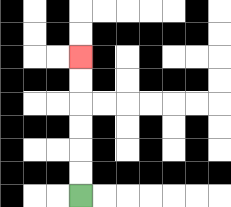{'start': '[3, 8]', 'end': '[3, 2]', 'path_directions': 'U,U,U,U,U,U', 'path_coordinates': '[[3, 8], [3, 7], [3, 6], [3, 5], [3, 4], [3, 3], [3, 2]]'}